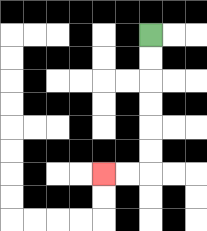{'start': '[6, 1]', 'end': '[4, 7]', 'path_directions': 'D,D,D,D,D,D,L,L', 'path_coordinates': '[[6, 1], [6, 2], [6, 3], [6, 4], [6, 5], [6, 6], [6, 7], [5, 7], [4, 7]]'}